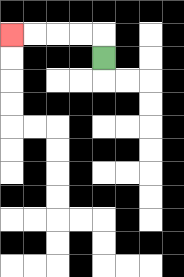{'start': '[4, 2]', 'end': '[0, 1]', 'path_directions': 'U,L,L,L,L', 'path_coordinates': '[[4, 2], [4, 1], [3, 1], [2, 1], [1, 1], [0, 1]]'}